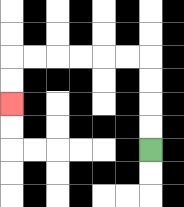{'start': '[6, 6]', 'end': '[0, 4]', 'path_directions': 'U,U,U,U,L,L,L,L,L,L,D,D', 'path_coordinates': '[[6, 6], [6, 5], [6, 4], [6, 3], [6, 2], [5, 2], [4, 2], [3, 2], [2, 2], [1, 2], [0, 2], [0, 3], [0, 4]]'}